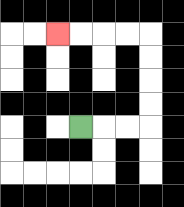{'start': '[3, 5]', 'end': '[2, 1]', 'path_directions': 'R,R,R,U,U,U,U,L,L,L,L', 'path_coordinates': '[[3, 5], [4, 5], [5, 5], [6, 5], [6, 4], [6, 3], [6, 2], [6, 1], [5, 1], [4, 1], [3, 1], [2, 1]]'}